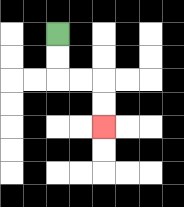{'start': '[2, 1]', 'end': '[4, 5]', 'path_directions': 'D,D,R,R,D,D', 'path_coordinates': '[[2, 1], [2, 2], [2, 3], [3, 3], [4, 3], [4, 4], [4, 5]]'}